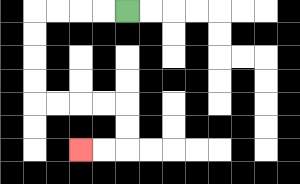{'start': '[5, 0]', 'end': '[3, 6]', 'path_directions': 'L,L,L,L,D,D,D,D,R,R,R,R,D,D,L,L', 'path_coordinates': '[[5, 0], [4, 0], [3, 0], [2, 0], [1, 0], [1, 1], [1, 2], [1, 3], [1, 4], [2, 4], [3, 4], [4, 4], [5, 4], [5, 5], [5, 6], [4, 6], [3, 6]]'}